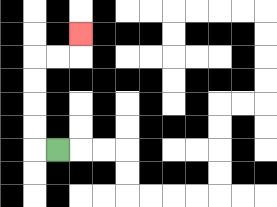{'start': '[2, 6]', 'end': '[3, 1]', 'path_directions': 'L,U,U,U,U,R,R,U', 'path_coordinates': '[[2, 6], [1, 6], [1, 5], [1, 4], [1, 3], [1, 2], [2, 2], [3, 2], [3, 1]]'}